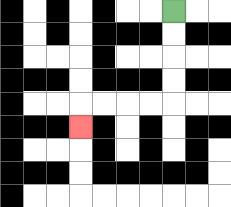{'start': '[7, 0]', 'end': '[3, 5]', 'path_directions': 'D,D,D,D,L,L,L,L,D', 'path_coordinates': '[[7, 0], [7, 1], [7, 2], [7, 3], [7, 4], [6, 4], [5, 4], [4, 4], [3, 4], [3, 5]]'}